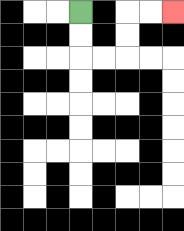{'start': '[3, 0]', 'end': '[7, 0]', 'path_directions': 'D,D,R,R,U,U,R,R', 'path_coordinates': '[[3, 0], [3, 1], [3, 2], [4, 2], [5, 2], [5, 1], [5, 0], [6, 0], [7, 0]]'}